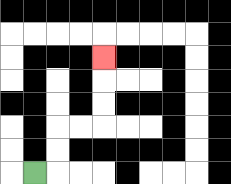{'start': '[1, 7]', 'end': '[4, 2]', 'path_directions': 'R,U,U,R,R,U,U,U', 'path_coordinates': '[[1, 7], [2, 7], [2, 6], [2, 5], [3, 5], [4, 5], [4, 4], [4, 3], [4, 2]]'}